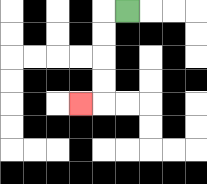{'start': '[5, 0]', 'end': '[3, 4]', 'path_directions': 'L,D,D,D,D,L', 'path_coordinates': '[[5, 0], [4, 0], [4, 1], [4, 2], [4, 3], [4, 4], [3, 4]]'}